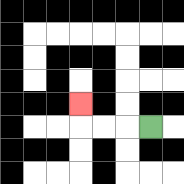{'start': '[6, 5]', 'end': '[3, 4]', 'path_directions': 'L,L,L,U', 'path_coordinates': '[[6, 5], [5, 5], [4, 5], [3, 5], [3, 4]]'}